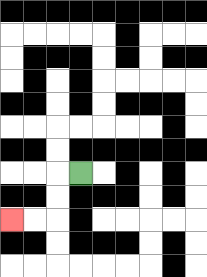{'start': '[3, 7]', 'end': '[0, 9]', 'path_directions': 'L,D,D,L,L', 'path_coordinates': '[[3, 7], [2, 7], [2, 8], [2, 9], [1, 9], [0, 9]]'}